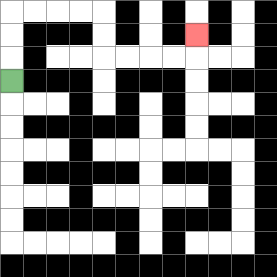{'start': '[0, 3]', 'end': '[8, 1]', 'path_directions': 'U,U,U,R,R,R,R,D,D,R,R,R,R,U', 'path_coordinates': '[[0, 3], [0, 2], [0, 1], [0, 0], [1, 0], [2, 0], [3, 0], [4, 0], [4, 1], [4, 2], [5, 2], [6, 2], [7, 2], [8, 2], [8, 1]]'}